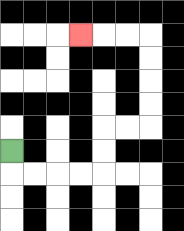{'start': '[0, 6]', 'end': '[3, 1]', 'path_directions': 'D,R,R,R,R,U,U,R,R,U,U,U,U,L,L,L', 'path_coordinates': '[[0, 6], [0, 7], [1, 7], [2, 7], [3, 7], [4, 7], [4, 6], [4, 5], [5, 5], [6, 5], [6, 4], [6, 3], [6, 2], [6, 1], [5, 1], [4, 1], [3, 1]]'}